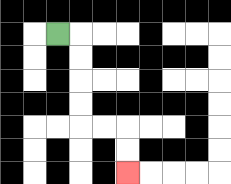{'start': '[2, 1]', 'end': '[5, 7]', 'path_directions': 'R,D,D,D,D,R,R,D,D', 'path_coordinates': '[[2, 1], [3, 1], [3, 2], [3, 3], [3, 4], [3, 5], [4, 5], [5, 5], [5, 6], [5, 7]]'}